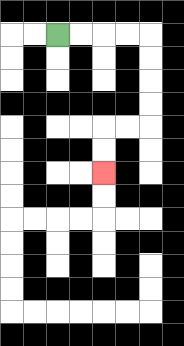{'start': '[2, 1]', 'end': '[4, 7]', 'path_directions': 'R,R,R,R,D,D,D,D,L,L,D,D', 'path_coordinates': '[[2, 1], [3, 1], [4, 1], [5, 1], [6, 1], [6, 2], [6, 3], [6, 4], [6, 5], [5, 5], [4, 5], [4, 6], [4, 7]]'}